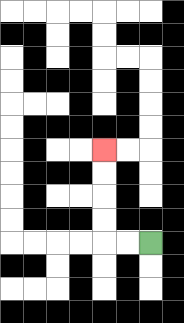{'start': '[6, 10]', 'end': '[4, 6]', 'path_directions': 'L,L,U,U,U,U', 'path_coordinates': '[[6, 10], [5, 10], [4, 10], [4, 9], [4, 8], [4, 7], [4, 6]]'}